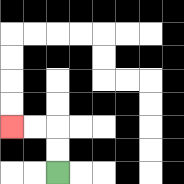{'start': '[2, 7]', 'end': '[0, 5]', 'path_directions': 'U,U,L,L', 'path_coordinates': '[[2, 7], [2, 6], [2, 5], [1, 5], [0, 5]]'}